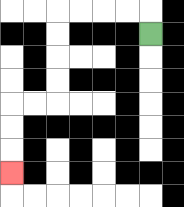{'start': '[6, 1]', 'end': '[0, 7]', 'path_directions': 'U,L,L,L,L,D,D,D,D,L,L,D,D,D', 'path_coordinates': '[[6, 1], [6, 0], [5, 0], [4, 0], [3, 0], [2, 0], [2, 1], [2, 2], [2, 3], [2, 4], [1, 4], [0, 4], [0, 5], [0, 6], [0, 7]]'}